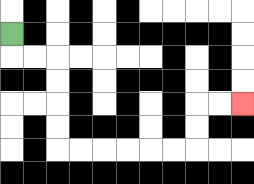{'start': '[0, 1]', 'end': '[10, 4]', 'path_directions': 'D,R,R,D,D,D,D,R,R,R,R,R,R,U,U,R,R', 'path_coordinates': '[[0, 1], [0, 2], [1, 2], [2, 2], [2, 3], [2, 4], [2, 5], [2, 6], [3, 6], [4, 6], [5, 6], [6, 6], [7, 6], [8, 6], [8, 5], [8, 4], [9, 4], [10, 4]]'}